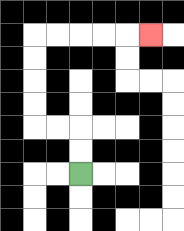{'start': '[3, 7]', 'end': '[6, 1]', 'path_directions': 'U,U,L,L,U,U,U,U,R,R,R,R,R', 'path_coordinates': '[[3, 7], [3, 6], [3, 5], [2, 5], [1, 5], [1, 4], [1, 3], [1, 2], [1, 1], [2, 1], [3, 1], [4, 1], [5, 1], [6, 1]]'}